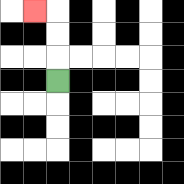{'start': '[2, 3]', 'end': '[1, 0]', 'path_directions': 'U,U,U,L', 'path_coordinates': '[[2, 3], [2, 2], [2, 1], [2, 0], [1, 0]]'}